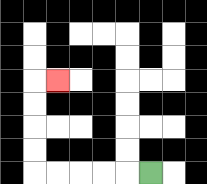{'start': '[6, 7]', 'end': '[2, 3]', 'path_directions': 'L,L,L,L,L,U,U,U,U,R', 'path_coordinates': '[[6, 7], [5, 7], [4, 7], [3, 7], [2, 7], [1, 7], [1, 6], [1, 5], [1, 4], [1, 3], [2, 3]]'}